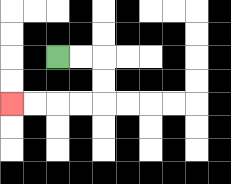{'start': '[2, 2]', 'end': '[0, 4]', 'path_directions': 'R,R,D,D,L,L,L,L', 'path_coordinates': '[[2, 2], [3, 2], [4, 2], [4, 3], [4, 4], [3, 4], [2, 4], [1, 4], [0, 4]]'}